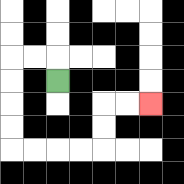{'start': '[2, 3]', 'end': '[6, 4]', 'path_directions': 'U,L,L,D,D,D,D,R,R,R,R,U,U,R,R', 'path_coordinates': '[[2, 3], [2, 2], [1, 2], [0, 2], [0, 3], [0, 4], [0, 5], [0, 6], [1, 6], [2, 6], [3, 6], [4, 6], [4, 5], [4, 4], [5, 4], [6, 4]]'}